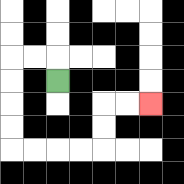{'start': '[2, 3]', 'end': '[6, 4]', 'path_directions': 'U,L,L,D,D,D,D,R,R,R,R,U,U,R,R', 'path_coordinates': '[[2, 3], [2, 2], [1, 2], [0, 2], [0, 3], [0, 4], [0, 5], [0, 6], [1, 6], [2, 6], [3, 6], [4, 6], [4, 5], [4, 4], [5, 4], [6, 4]]'}